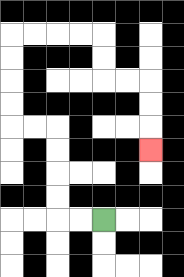{'start': '[4, 9]', 'end': '[6, 6]', 'path_directions': 'L,L,U,U,U,U,L,L,U,U,U,U,R,R,R,R,D,D,R,R,D,D,D', 'path_coordinates': '[[4, 9], [3, 9], [2, 9], [2, 8], [2, 7], [2, 6], [2, 5], [1, 5], [0, 5], [0, 4], [0, 3], [0, 2], [0, 1], [1, 1], [2, 1], [3, 1], [4, 1], [4, 2], [4, 3], [5, 3], [6, 3], [6, 4], [6, 5], [6, 6]]'}